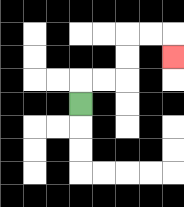{'start': '[3, 4]', 'end': '[7, 2]', 'path_directions': 'U,R,R,U,U,R,R,D', 'path_coordinates': '[[3, 4], [3, 3], [4, 3], [5, 3], [5, 2], [5, 1], [6, 1], [7, 1], [7, 2]]'}